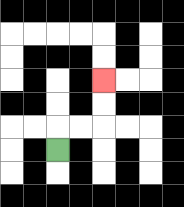{'start': '[2, 6]', 'end': '[4, 3]', 'path_directions': 'U,R,R,U,U', 'path_coordinates': '[[2, 6], [2, 5], [3, 5], [4, 5], [4, 4], [4, 3]]'}